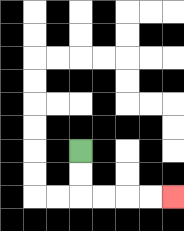{'start': '[3, 6]', 'end': '[7, 8]', 'path_directions': 'D,D,R,R,R,R', 'path_coordinates': '[[3, 6], [3, 7], [3, 8], [4, 8], [5, 8], [6, 8], [7, 8]]'}